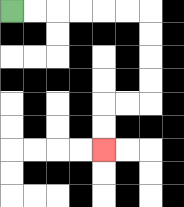{'start': '[0, 0]', 'end': '[4, 6]', 'path_directions': 'R,R,R,R,R,R,D,D,D,D,L,L,D,D', 'path_coordinates': '[[0, 0], [1, 0], [2, 0], [3, 0], [4, 0], [5, 0], [6, 0], [6, 1], [6, 2], [6, 3], [6, 4], [5, 4], [4, 4], [4, 5], [4, 6]]'}